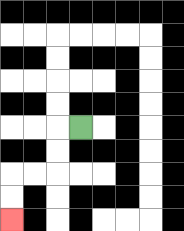{'start': '[3, 5]', 'end': '[0, 9]', 'path_directions': 'L,D,D,L,L,D,D', 'path_coordinates': '[[3, 5], [2, 5], [2, 6], [2, 7], [1, 7], [0, 7], [0, 8], [0, 9]]'}